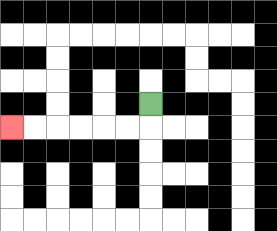{'start': '[6, 4]', 'end': '[0, 5]', 'path_directions': 'D,L,L,L,L,L,L', 'path_coordinates': '[[6, 4], [6, 5], [5, 5], [4, 5], [3, 5], [2, 5], [1, 5], [0, 5]]'}